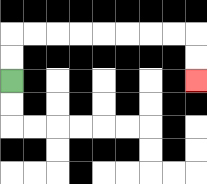{'start': '[0, 3]', 'end': '[8, 3]', 'path_directions': 'U,U,R,R,R,R,R,R,R,R,D,D', 'path_coordinates': '[[0, 3], [0, 2], [0, 1], [1, 1], [2, 1], [3, 1], [4, 1], [5, 1], [6, 1], [7, 1], [8, 1], [8, 2], [8, 3]]'}